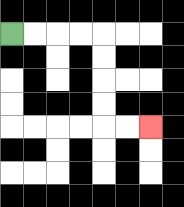{'start': '[0, 1]', 'end': '[6, 5]', 'path_directions': 'R,R,R,R,D,D,D,D,R,R', 'path_coordinates': '[[0, 1], [1, 1], [2, 1], [3, 1], [4, 1], [4, 2], [4, 3], [4, 4], [4, 5], [5, 5], [6, 5]]'}